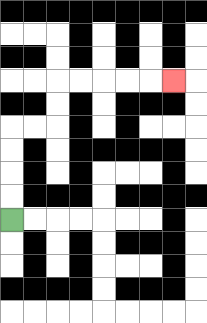{'start': '[0, 9]', 'end': '[7, 3]', 'path_directions': 'U,U,U,U,R,R,U,U,R,R,R,R,R', 'path_coordinates': '[[0, 9], [0, 8], [0, 7], [0, 6], [0, 5], [1, 5], [2, 5], [2, 4], [2, 3], [3, 3], [4, 3], [5, 3], [6, 3], [7, 3]]'}